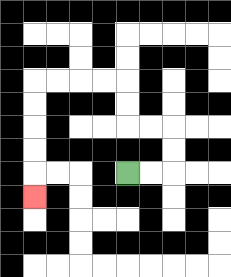{'start': '[5, 7]', 'end': '[1, 8]', 'path_directions': 'R,R,U,U,L,L,U,U,L,L,L,L,D,D,D,D,D', 'path_coordinates': '[[5, 7], [6, 7], [7, 7], [7, 6], [7, 5], [6, 5], [5, 5], [5, 4], [5, 3], [4, 3], [3, 3], [2, 3], [1, 3], [1, 4], [1, 5], [1, 6], [1, 7], [1, 8]]'}